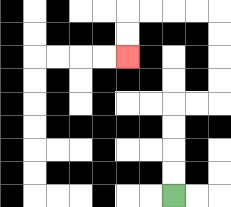{'start': '[7, 8]', 'end': '[5, 2]', 'path_directions': 'U,U,U,U,R,R,U,U,U,U,L,L,L,L,D,D', 'path_coordinates': '[[7, 8], [7, 7], [7, 6], [7, 5], [7, 4], [8, 4], [9, 4], [9, 3], [9, 2], [9, 1], [9, 0], [8, 0], [7, 0], [6, 0], [5, 0], [5, 1], [5, 2]]'}